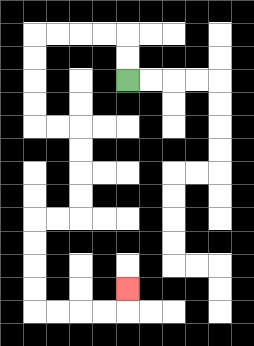{'start': '[5, 3]', 'end': '[5, 12]', 'path_directions': 'U,U,L,L,L,L,D,D,D,D,R,R,D,D,D,D,L,L,D,D,D,D,R,R,R,R,U', 'path_coordinates': '[[5, 3], [5, 2], [5, 1], [4, 1], [3, 1], [2, 1], [1, 1], [1, 2], [1, 3], [1, 4], [1, 5], [2, 5], [3, 5], [3, 6], [3, 7], [3, 8], [3, 9], [2, 9], [1, 9], [1, 10], [1, 11], [1, 12], [1, 13], [2, 13], [3, 13], [4, 13], [5, 13], [5, 12]]'}